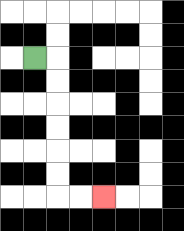{'start': '[1, 2]', 'end': '[4, 8]', 'path_directions': 'R,D,D,D,D,D,D,R,R', 'path_coordinates': '[[1, 2], [2, 2], [2, 3], [2, 4], [2, 5], [2, 6], [2, 7], [2, 8], [3, 8], [4, 8]]'}